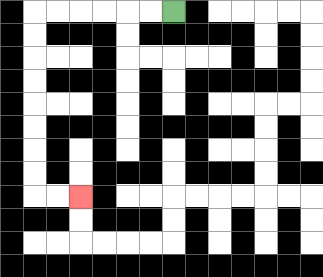{'start': '[7, 0]', 'end': '[3, 8]', 'path_directions': 'L,L,L,L,L,L,D,D,D,D,D,D,D,D,R,R', 'path_coordinates': '[[7, 0], [6, 0], [5, 0], [4, 0], [3, 0], [2, 0], [1, 0], [1, 1], [1, 2], [1, 3], [1, 4], [1, 5], [1, 6], [1, 7], [1, 8], [2, 8], [3, 8]]'}